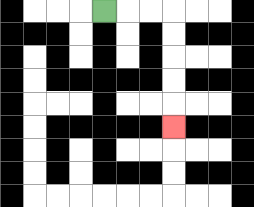{'start': '[4, 0]', 'end': '[7, 5]', 'path_directions': 'R,R,R,D,D,D,D,D', 'path_coordinates': '[[4, 0], [5, 0], [6, 0], [7, 0], [7, 1], [7, 2], [7, 3], [7, 4], [7, 5]]'}